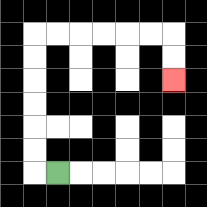{'start': '[2, 7]', 'end': '[7, 3]', 'path_directions': 'L,U,U,U,U,U,U,R,R,R,R,R,R,D,D', 'path_coordinates': '[[2, 7], [1, 7], [1, 6], [1, 5], [1, 4], [1, 3], [1, 2], [1, 1], [2, 1], [3, 1], [4, 1], [5, 1], [6, 1], [7, 1], [7, 2], [7, 3]]'}